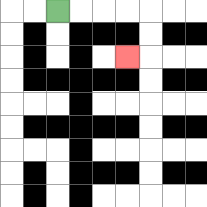{'start': '[2, 0]', 'end': '[5, 2]', 'path_directions': 'R,R,R,R,D,D,L', 'path_coordinates': '[[2, 0], [3, 0], [4, 0], [5, 0], [6, 0], [6, 1], [6, 2], [5, 2]]'}